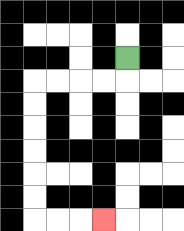{'start': '[5, 2]', 'end': '[4, 9]', 'path_directions': 'D,L,L,L,L,D,D,D,D,D,D,R,R,R', 'path_coordinates': '[[5, 2], [5, 3], [4, 3], [3, 3], [2, 3], [1, 3], [1, 4], [1, 5], [1, 6], [1, 7], [1, 8], [1, 9], [2, 9], [3, 9], [4, 9]]'}